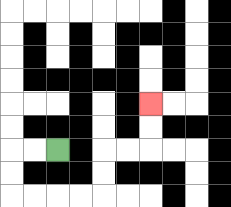{'start': '[2, 6]', 'end': '[6, 4]', 'path_directions': 'L,L,D,D,R,R,R,R,U,U,R,R,U,U', 'path_coordinates': '[[2, 6], [1, 6], [0, 6], [0, 7], [0, 8], [1, 8], [2, 8], [3, 8], [4, 8], [4, 7], [4, 6], [5, 6], [6, 6], [6, 5], [6, 4]]'}